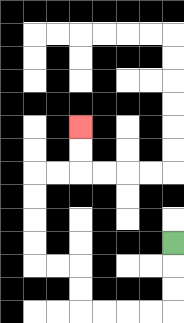{'start': '[7, 10]', 'end': '[3, 5]', 'path_directions': 'D,D,D,L,L,L,L,U,U,L,L,U,U,U,U,R,R,U,U', 'path_coordinates': '[[7, 10], [7, 11], [7, 12], [7, 13], [6, 13], [5, 13], [4, 13], [3, 13], [3, 12], [3, 11], [2, 11], [1, 11], [1, 10], [1, 9], [1, 8], [1, 7], [2, 7], [3, 7], [3, 6], [3, 5]]'}